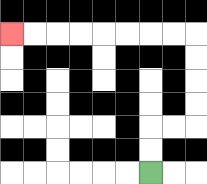{'start': '[6, 7]', 'end': '[0, 1]', 'path_directions': 'U,U,R,R,U,U,U,U,L,L,L,L,L,L,L,L', 'path_coordinates': '[[6, 7], [6, 6], [6, 5], [7, 5], [8, 5], [8, 4], [8, 3], [8, 2], [8, 1], [7, 1], [6, 1], [5, 1], [4, 1], [3, 1], [2, 1], [1, 1], [0, 1]]'}